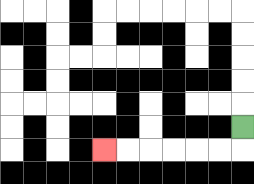{'start': '[10, 5]', 'end': '[4, 6]', 'path_directions': 'D,L,L,L,L,L,L', 'path_coordinates': '[[10, 5], [10, 6], [9, 6], [8, 6], [7, 6], [6, 6], [5, 6], [4, 6]]'}